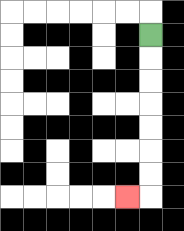{'start': '[6, 1]', 'end': '[5, 8]', 'path_directions': 'D,D,D,D,D,D,D,L', 'path_coordinates': '[[6, 1], [6, 2], [6, 3], [6, 4], [6, 5], [6, 6], [6, 7], [6, 8], [5, 8]]'}